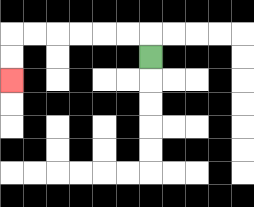{'start': '[6, 2]', 'end': '[0, 3]', 'path_directions': 'U,L,L,L,L,L,L,D,D', 'path_coordinates': '[[6, 2], [6, 1], [5, 1], [4, 1], [3, 1], [2, 1], [1, 1], [0, 1], [0, 2], [0, 3]]'}